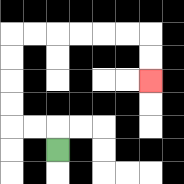{'start': '[2, 6]', 'end': '[6, 3]', 'path_directions': 'U,L,L,U,U,U,U,R,R,R,R,R,R,D,D', 'path_coordinates': '[[2, 6], [2, 5], [1, 5], [0, 5], [0, 4], [0, 3], [0, 2], [0, 1], [1, 1], [2, 1], [3, 1], [4, 1], [5, 1], [6, 1], [6, 2], [6, 3]]'}